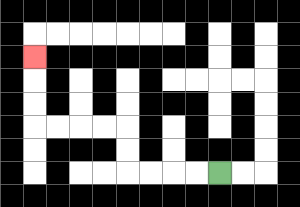{'start': '[9, 7]', 'end': '[1, 2]', 'path_directions': 'L,L,L,L,U,U,L,L,L,L,U,U,U', 'path_coordinates': '[[9, 7], [8, 7], [7, 7], [6, 7], [5, 7], [5, 6], [5, 5], [4, 5], [3, 5], [2, 5], [1, 5], [1, 4], [1, 3], [1, 2]]'}